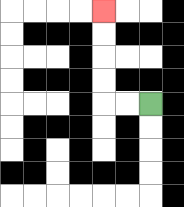{'start': '[6, 4]', 'end': '[4, 0]', 'path_directions': 'L,L,U,U,U,U', 'path_coordinates': '[[6, 4], [5, 4], [4, 4], [4, 3], [4, 2], [4, 1], [4, 0]]'}